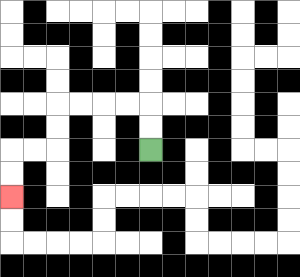{'start': '[6, 6]', 'end': '[0, 8]', 'path_directions': 'U,U,L,L,L,L,D,D,L,L,D,D', 'path_coordinates': '[[6, 6], [6, 5], [6, 4], [5, 4], [4, 4], [3, 4], [2, 4], [2, 5], [2, 6], [1, 6], [0, 6], [0, 7], [0, 8]]'}